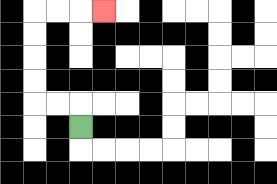{'start': '[3, 5]', 'end': '[4, 0]', 'path_directions': 'U,L,L,U,U,U,U,R,R,R', 'path_coordinates': '[[3, 5], [3, 4], [2, 4], [1, 4], [1, 3], [1, 2], [1, 1], [1, 0], [2, 0], [3, 0], [4, 0]]'}